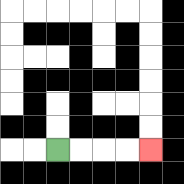{'start': '[2, 6]', 'end': '[6, 6]', 'path_directions': 'R,R,R,R', 'path_coordinates': '[[2, 6], [3, 6], [4, 6], [5, 6], [6, 6]]'}